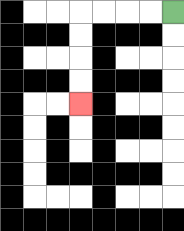{'start': '[7, 0]', 'end': '[3, 4]', 'path_directions': 'L,L,L,L,D,D,D,D', 'path_coordinates': '[[7, 0], [6, 0], [5, 0], [4, 0], [3, 0], [3, 1], [3, 2], [3, 3], [3, 4]]'}